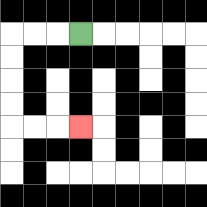{'start': '[3, 1]', 'end': '[3, 5]', 'path_directions': 'L,L,L,D,D,D,D,R,R,R', 'path_coordinates': '[[3, 1], [2, 1], [1, 1], [0, 1], [0, 2], [0, 3], [0, 4], [0, 5], [1, 5], [2, 5], [3, 5]]'}